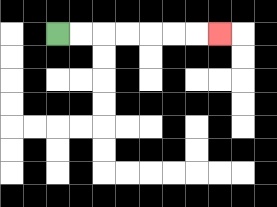{'start': '[2, 1]', 'end': '[9, 1]', 'path_directions': 'R,R,R,R,R,R,R', 'path_coordinates': '[[2, 1], [3, 1], [4, 1], [5, 1], [6, 1], [7, 1], [8, 1], [9, 1]]'}